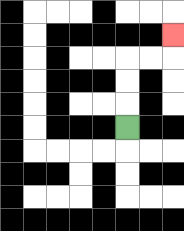{'start': '[5, 5]', 'end': '[7, 1]', 'path_directions': 'U,U,U,R,R,U', 'path_coordinates': '[[5, 5], [5, 4], [5, 3], [5, 2], [6, 2], [7, 2], [7, 1]]'}